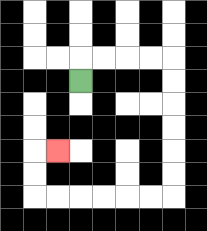{'start': '[3, 3]', 'end': '[2, 6]', 'path_directions': 'U,R,R,R,R,D,D,D,D,D,D,L,L,L,L,L,L,U,U,R', 'path_coordinates': '[[3, 3], [3, 2], [4, 2], [5, 2], [6, 2], [7, 2], [7, 3], [7, 4], [7, 5], [7, 6], [7, 7], [7, 8], [6, 8], [5, 8], [4, 8], [3, 8], [2, 8], [1, 8], [1, 7], [1, 6], [2, 6]]'}